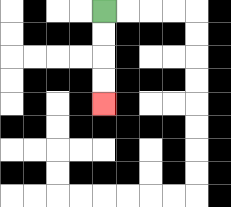{'start': '[4, 0]', 'end': '[4, 4]', 'path_directions': 'D,D,D,D', 'path_coordinates': '[[4, 0], [4, 1], [4, 2], [4, 3], [4, 4]]'}